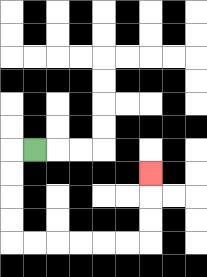{'start': '[1, 6]', 'end': '[6, 7]', 'path_directions': 'L,D,D,D,D,R,R,R,R,R,R,U,U,U', 'path_coordinates': '[[1, 6], [0, 6], [0, 7], [0, 8], [0, 9], [0, 10], [1, 10], [2, 10], [3, 10], [4, 10], [5, 10], [6, 10], [6, 9], [6, 8], [6, 7]]'}